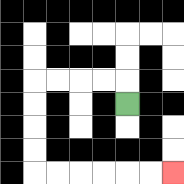{'start': '[5, 4]', 'end': '[7, 7]', 'path_directions': 'U,L,L,L,L,D,D,D,D,R,R,R,R,R,R', 'path_coordinates': '[[5, 4], [5, 3], [4, 3], [3, 3], [2, 3], [1, 3], [1, 4], [1, 5], [1, 6], [1, 7], [2, 7], [3, 7], [4, 7], [5, 7], [6, 7], [7, 7]]'}